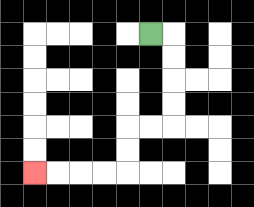{'start': '[6, 1]', 'end': '[1, 7]', 'path_directions': 'R,D,D,D,D,L,L,D,D,L,L,L,L', 'path_coordinates': '[[6, 1], [7, 1], [7, 2], [7, 3], [7, 4], [7, 5], [6, 5], [5, 5], [5, 6], [5, 7], [4, 7], [3, 7], [2, 7], [1, 7]]'}